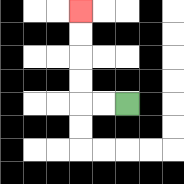{'start': '[5, 4]', 'end': '[3, 0]', 'path_directions': 'L,L,U,U,U,U', 'path_coordinates': '[[5, 4], [4, 4], [3, 4], [3, 3], [3, 2], [3, 1], [3, 0]]'}